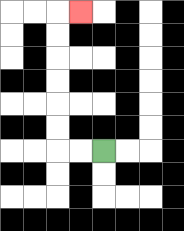{'start': '[4, 6]', 'end': '[3, 0]', 'path_directions': 'L,L,U,U,U,U,U,U,R', 'path_coordinates': '[[4, 6], [3, 6], [2, 6], [2, 5], [2, 4], [2, 3], [2, 2], [2, 1], [2, 0], [3, 0]]'}